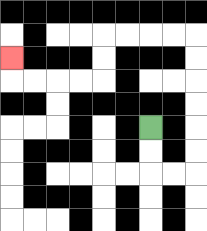{'start': '[6, 5]', 'end': '[0, 2]', 'path_directions': 'D,D,R,R,U,U,U,U,U,U,L,L,L,L,D,D,L,L,L,L,U', 'path_coordinates': '[[6, 5], [6, 6], [6, 7], [7, 7], [8, 7], [8, 6], [8, 5], [8, 4], [8, 3], [8, 2], [8, 1], [7, 1], [6, 1], [5, 1], [4, 1], [4, 2], [4, 3], [3, 3], [2, 3], [1, 3], [0, 3], [0, 2]]'}